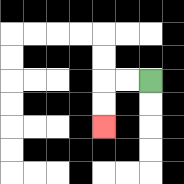{'start': '[6, 3]', 'end': '[4, 5]', 'path_directions': 'L,L,D,D', 'path_coordinates': '[[6, 3], [5, 3], [4, 3], [4, 4], [4, 5]]'}